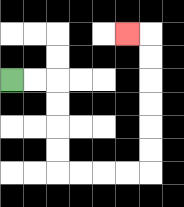{'start': '[0, 3]', 'end': '[5, 1]', 'path_directions': 'R,R,D,D,D,D,R,R,R,R,U,U,U,U,U,U,L', 'path_coordinates': '[[0, 3], [1, 3], [2, 3], [2, 4], [2, 5], [2, 6], [2, 7], [3, 7], [4, 7], [5, 7], [6, 7], [6, 6], [6, 5], [6, 4], [6, 3], [6, 2], [6, 1], [5, 1]]'}